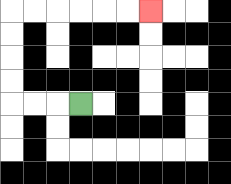{'start': '[3, 4]', 'end': '[6, 0]', 'path_directions': 'L,L,L,U,U,U,U,R,R,R,R,R,R', 'path_coordinates': '[[3, 4], [2, 4], [1, 4], [0, 4], [0, 3], [0, 2], [0, 1], [0, 0], [1, 0], [2, 0], [3, 0], [4, 0], [5, 0], [6, 0]]'}